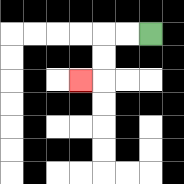{'start': '[6, 1]', 'end': '[3, 3]', 'path_directions': 'L,L,D,D,L', 'path_coordinates': '[[6, 1], [5, 1], [4, 1], [4, 2], [4, 3], [3, 3]]'}